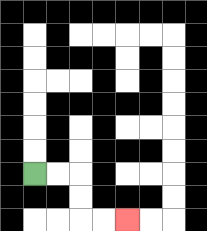{'start': '[1, 7]', 'end': '[5, 9]', 'path_directions': 'R,R,D,D,R,R', 'path_coordinates': '[[1, 7], [2, 7], [3, 7], [3, 8], [3, 9], [4, 9], [5, 9]]'}